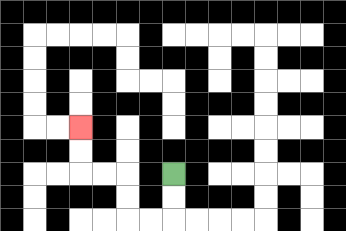{'start': '[7, 7]', 'end': '[3, 5]', 'path_directions': 'D,D,L,L,U,U,L,L,U,U', 'path_coordinates': '[[7, 7], [7, 8], [7, 9], [6, 9], [5, 9], [5, 8], [5, 7], [4, 7], [3, 7], [3, 6], [3, 5]]'}